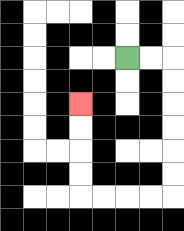{'start': '[5, 2]', 'end': '[3, 4]', 'path_directions': 'R,R,D,D,D,D,D,D,L,L,L,L,U,U,U,U', 'path_coordinates': '[[5, 2], [6, 2], [7, 2], [7, 3], [7, 4], [7, 5], [7, 6], [7, 7], [7, 8], [6, 8], [5, 8], [4, 8], [3, 8], [3, 7], [3, 6], [3, 5], [3, 4]]'}